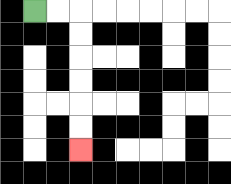{'start': '[1, 0]', 'end': '[3, 6]', 'path_directions': 'R,R,D,D,D,D,D,D', 'path_coordinates': '[[1, 0], [2, 0], [3, 0], [3, 1], [3, 2], [3, 3], [3, 4], [3, 5], [3, 6]]'}